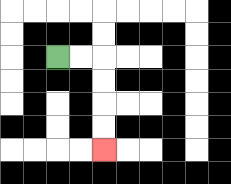{'start': '[2, 2]', 'end': '[4, 6]', 'path_directions': 'R,R,D,D,D,D', 'path_coordinates': '[[2, 2], [3, 2], [4, 2], [4, 3], [4, 4], [4, 5], [4, 6]]'}